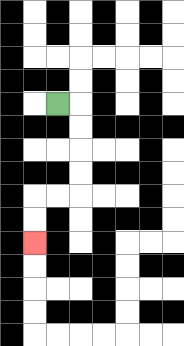{'start': '[2, 4]', 'end': '[1, 10]', 'path_directions': 'R,D,D,D,D,L,L,D,D', 'path_coordinates': '[[2, 4], [3, 4], [3, 5], [3, 6], [3, 7], [3, 8], [2, 8], [1, 8], [1, 9], [1, 10]]'}